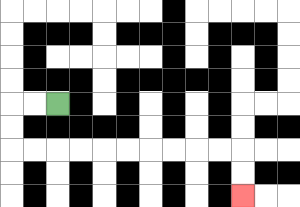{'start': '[2, 4]', 'end': '[10, 8]', 'path_directions': 'L,L,D,D,R,R,R,R,R,R,R,R,R,R,D,D', 'path_coordinates': '[[2, 4], [1, 4], [0, 4], [0, 5], [0, 6], [1, 6], [2, 6], [3, 6], [4, 6], [5, 6], [6, 6], [7, 6], [8, 6], [9, 6], [10, 6], [10, 7], [10, 8]]'}